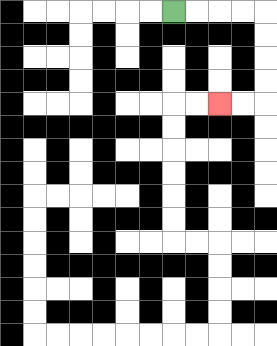{'start': '[7, 0]', 'end': '[9, 4]', 'path_directions': 'R,R,R,R,D,D,D,D,L,L', 'path_coordinates': '[[7, 0], [8, 0], [9, 0], [10, 0], [11, 0], [11, 1], [11, 2], [11, 3], [11, 4], [10, 4], [9, 4]]'}